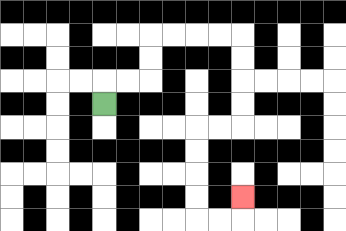{'start': '[4, 4]', 'end': '[10, 8]', 'path_directions': 'U,R,R,U,U,R,R,R,R,D,D,D,D,L,L,D,D,D,D,R,R,U', 'path_coordinates': '[[4, 4], [4, 3], [5, 3], [6, 3], [6, 2], [6, 1], [7, 1], [8, 1], [9, 1], [10, 1], [10, 2], [10, 3], [10, 4], [10, 5], [9, 5], [8, 5], [8, 6], [8, 7], [8, 8], [8, 9], [9, 9], [10, 9], [10, 8]]'}